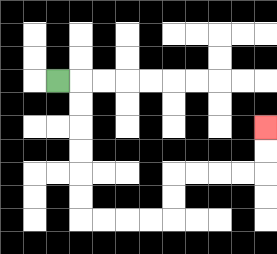{'start': '[2, 3]', 'end': '[11, 5]', 'path_directions': 'R,D,D,D,D,D,D,R,R,R,R,U,U,R,R,R,R,U,U', 'path_coordinates': '[[2, 3], [3, 3], [3, 4], [3, 5], [3, 6], [3, 7], [3, 8], [3, 9], [4, 9], [5, 9], [6, 9], [7, 9], [7, 8], [7, 7], [8, 7], [9, 7], [10, 7], [11, 7], [11, 6], [11, 5]]'}